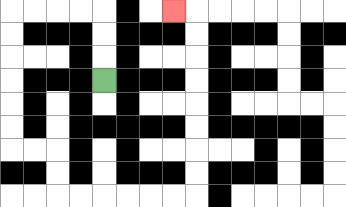{'start': '[4, 3]', 'end': '[7, 0]', 'path_directions': 'U,U,U,L,L,L,L,D,D,D,D,D,D,R,R,D,D,R,R,R,R,R,R,U,U,U,U,U,U,U,U,L', 'path_coordinates': '[[4, 3], [4, 2], [4, 1], [4, 0], [3, 0], [2, 0], [1, 0], [0, 0], [0, 1], [0, 2], [0, 3], [0, 4], [0, 5], [0, 6], [1, 6], [2, 6], [2, 7], [2, 8], [3, 8], [4, 8], [5, 8], [6, 8], [7, 8], [8, 8], [8, 7], [8, 6], [8, 5], [8, 4], [8, 3], [8, 2], [8, 1], [8, 0], [7, 0]]'}